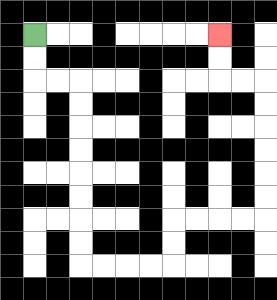{'start': '[1, 1]', 'end': '[9, 1]', 'path_directions': 'D,D,R,R,D,D,D,D,D,D,D,D,R,R,R,R,U,U,R,R,R,R,U,U,U,U,U,U,L,L,U,U', 'path_coordinates': '[[1, 1], [1, 2], [1, 3], [2, 3], [3, 3], [3, 4], [3, 5], [3, 6], [3, 7], [3, 8], [3, 9], [3, 10], [3, 11], [4, 11], [5, 11], [6, 11], [7, 11], [7, 10], [7, 9], [8, 9], [9, 9], [10, 9], [11, 9], [11, 8], [11, 7], [11, 6], [11, 5], [11, 4], [11, 3], [10, 3], [9, 3], [9, 2], [9, 1]]'}